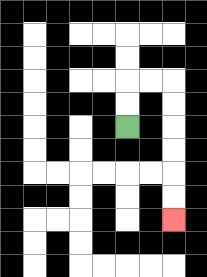{'start': '[5, 5]', 'end': '[7, 9]', 'path_directions': 'U,U,R,R,D,D,D,D,D,D', 'path_coordinates': '[[5, 5], [5, 4], [5, 3], [6, 3], [7, 3], [7, 4], [7, 5], [7, 6], [7, 7], [7, 8], [7, 9]]'}